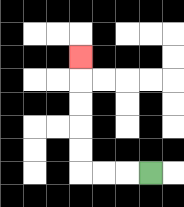{'start': '[6, 7]', 'end': '[3, 2]', 'path_directions': 'L,L,L,U,U,U,U,U', 'path_coordinates': '[[6, 7], [5, 7], [4, 7], [3, 7], [3, 6], [3, 5], [3, 4], [3, 3], [3, 2]]'}